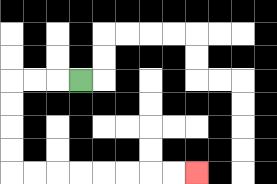{'start': '[3, 3]', 'end': '[8, 7]', 'path_directions': 'L,L,L,D,D,D,D,R,R,R,R,R,R,R,R', 'path_coordinates': '[[3, 3], [2, 3], [1, 3], [0, 3], [0, 4], [0, 5], [0, 6], [0, 7], [1, 7], [2, 7], [3, 7], [4, 7], [5, 7], [6, 7], [7, 7], [8, 7]]'}